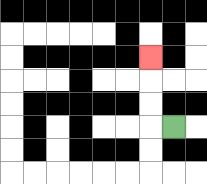{'start': '[7, 5]', 'end': '[6, 2]', 'path_directions': 'L,U,U,U', 'path_coordinates': '[[7, 5], [6, 5], [6, 4], [6, 3], [6, 2]]'}